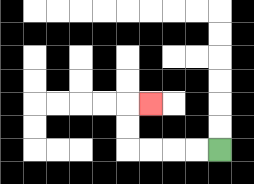{'start': '[9, 6]', 'end': '[6, 4]', 'path_directions': 'L,L,L,L,U,U,R', 'path_coordinates': '[[9, 6], [8, 6], [7, 6], [6, 6], [5, 6], [5, 5], [5, 4], [6, 4]]'}